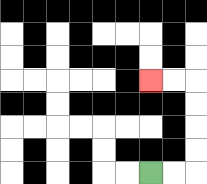{'start': '[6, 7]', 'end': '[6, 3]', 'path_directions': 'R,R,U,U,U,U,L,L', 'path_coordinates': '[[6, 7], [7, 7], [8, 7], [8, 6], [8, 5], [8, 4], [8, 3], [7, 3], [6, 3]]'}